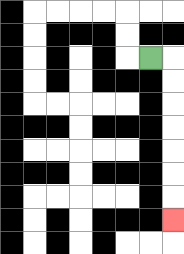{'start': '[6, 2]', 'end': '[7, 9]', 'path_directions': 'R,D,D,D,D,D,D,D', 'path_coordinates': '[[6, 2], [7, 2], [7, 3], [7, 4], [7, 5], [7, 6], [7, 7], [7, 8], [7, 9]]'}